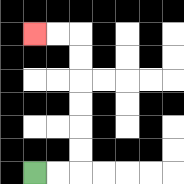{'start': '[1, 7]', 'end': '[1, 1]', 'path_directions': 'R,R,U,U,U,U,U,U,L,L', 'path_coordinates': '[[1, 7], [2, 7], [3, 7], [3, 6], [3, 5], [3, 4], [3, 3], [3, 2], [3, 1], [2, 1], [1, 1]]'}